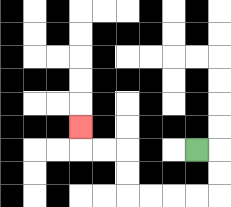{'start': '[8, 6]', 'end': '[3, 5]', 'path_directions': 'R,D,D,L,L,L,L,U,U,L,L,U', 'path_coordinates': '[[8, 6], [9, 6], [9, 7], [9, 8], [8, 8], [7, 8], [6, 8], [5, 8], [5, 7], [5, 6], [4, 6], [3, 6], [3, 5]]'}